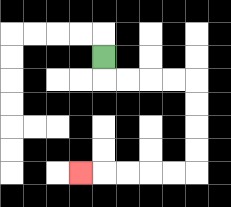{'start': '[4, 2]', 'end': '[3, 7]', 'path_directions': 'D,R,R,R,R,D,D,D,D,L,L,L,L,L', 'path_coordinates': '[[4, 2], [4, 3], [5, 3], [6, 3], [7, 3], [8, 3], [8, 4], [8, 5], [8, 6], [8, 7], [7, 7], [6, 7], [5, 7], [4, 7], [3, 7]]'}